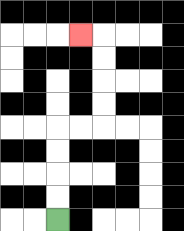{'start': '[2, 9]', 'end': '[3, 1]', 'path_directions': 'U,U,U,U,R,R,U,U,U,U,L', 'path_coordinates': '[[2, 9], [2, 8], [2, 7], [2, 6], [2, 5], [3, 5], [4, 5], [4, 4], [4, 3], [4, 2], [4, 1], [3, 1]]'}